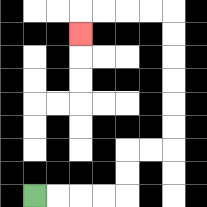{'start': '[1, 8]', 'end': '[3, 1]', 'path_directions': 'R,R,R,R,U,U,R,R,U,U,U,U,U,U,L,L,L,L,D', 'path_coordinates': '[[1, 8], [2, 8], [3, 8], [4, 8], [5, 8], [5, 7], [5, 6], [6, 6], [7, 6], [7, 5], [7, 4], [7, 3], [7, 2], [7, 1], [7, 0], [6, 0], [5, 0], [4, 0], [3, 0], [3, 1]]'}